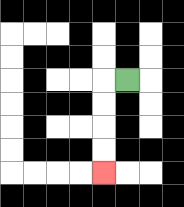{'start': '[5, 3]', 'end': '[4, 7]', 'path_directions': 'L,D,D,D,D', 'path_coordinates': '[[5, 3], [4, 3], [4, 4], [4, 5], [4, 6], [4, 7]]'}